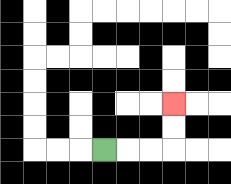{'start': '[4, 6]', 'end': '[7, 4]', 'path_directions': 'R,R,R,U,U', 'path_coordinates': '[[4, 6], [5, 6], [6, 6], [7, 6], [7, 5], [7, 4]]'}